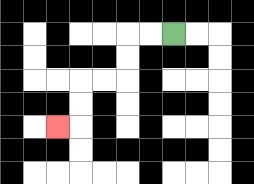{'start': '[7, 1]', 'end': '[2, 5]', 'path_directions': 'L,L,D,D,L,L,D,D,L', 'path_coordinates': '[[7, 1], [6, 1], [5, 1], [5, 2], [5, 3], [4, 3], [3, 3], [3, 4], [3, 5], [2, 5]]'}